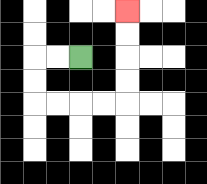{'start': '[3, 2]', 'end': '[5, 0]', 'path_directions': 'L,L,D,D,R,R,R,R,U,U,U,U', 'path_coordinates': '[[3, 2], [2, 2], [1, 2], [1, 3], [1, 4], [2, 4], [3, 4], [4, 4], [5, 4], [5, 3], [5, 2], [5, 1], [5, 0]]'}